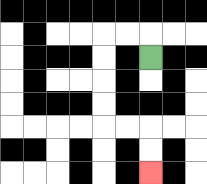{'start': '[6, 2]', 'end': '[6, 7]', 'path_directions': 'U,L,L,D,D,D,D,R,R,D,D', 'path_coordinates': '[[6, 2], [6, 1], [5, 1], [4, 1], [4, 2], [4, 3], [4, 4], [4, 5], [5, 5], [6, 5], [6, 6], [6, 7]]'}